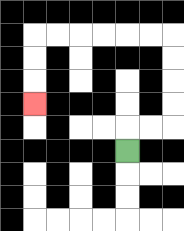{'start': '[5, 6]', 'end': '[1, 4]', 'path_directions': 'U,R,R,U,U,U,U,L,L,L,L,L,L,D,D,D', 'path_coordinates': '[[5, 6], [5, 5], [6, 5], [7, 5], [7, 4], [7, 3], [7, 2], [7, 1], [6, 1], [5, 1], [4, 1], [3, 1], [2, 1], [1, 1], [1, 2], [1, 3], [1, 4]]'}